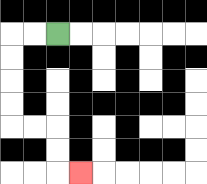{'start': '[2, 1]', 'end': '[3, 7]', 'path_directions': 'L,L,D,D,D,D,R,R,D,D,R', 'path_coordinates': '[[2, 1], [1, 1], [0, 1], [0, 2], [0, 3], [0, 4], [0, 5], [1, 5], [2, 5], [2, 6], [2, 7], [3, 7]]'}